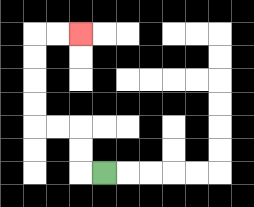{'start': '[4, 7]', 'end': '[3, 1]', 'path_directions': 'L,U,U,L,L,U,U,U,U,R,R', 'path_coordinates': '[[4, 7], [3, 7], [3, 6], [3, 5], [2, 5], [1, 5], [1, 4], [1, 3], [1, 2], [1, 1], [2, 1], [3, 1]]'}